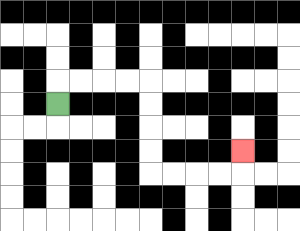{'start': '[2, 4]', 'end': '[10, 6]', 'path_directions': 'U,R,R,R,R,D,D,D,D,R,R,R,R,U', 'path_coordinates': '[[2, 4], [2, 3], [3, 3], [4, 3], [5, 3], [6, 3], [6, 4], [6, 5], [6, 6], [6, 7], [7, 7], [8, 7], [9, 7], [10, 7], [10, 6]]'}